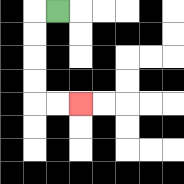{'start': '[2, 0]', 'end': '[3, 4]', 'path_directions': 'L,D,D,D,D,R,R', 'path_coordinates': '[[2, 0], [1, 0], [1, 1], [1, 2], [1, 3], [1, 4], [2, 4], [3, 4]]'}